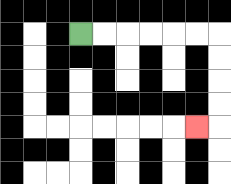{'start': '[3, 1]', 'end': '[8, 5]', 'path_directions': 'R,R,R,R,R,R,D,D,D,D,L', 'path_coordinates': '[[3, 1], [4, 1], [5, 1], [6, 1], [7, 1], [8, 1], [9, 1], [9, 2], [9, 3], [9, 4], [9, 5], [8, 5]]'}